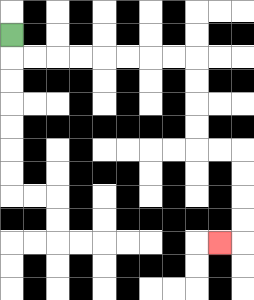{'start': '[0, 1]', 'end': '[9, 10]', 'path_directions': 'D,R,R,R,R,R,R,R,R,D,D,D,D,R,R,D,D,D,D,L', 'path_coordinates': '[[0, 1], [0, 2], [1, 2], [2, 2], [3, 2], [4, 2], [5, 2], [6, 2], [7, 2], [8, 2], [8, 3], [8, 4], [8, 5], [8, 6], [9, 6], [10, 6], [10, 7], [10, 8], [10, 9], [10, 10], [9, 10]]'}